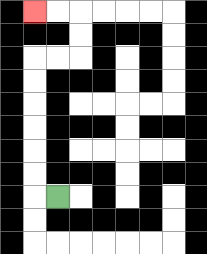{'start': '[2, 8]', 'end': '[1, 0]', 'path_directions': 'L,U,U,U,U,U,U,R,R,U,U,L,L', 'path_coordinates': '[[2, 8], [1, 8], [1, 7], [1, 6], [1, 5], [1, 4], [1, 3], [1, 2], [2, 2], [3, 2], [3, 1], [3, 0], [2, 0], [1, 0]]'}